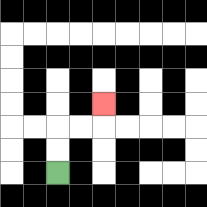{'start': '[2, 7]', 'end': '[4, 4]', 'path_directions': 'U,U,R,R,U', 'path_coordinates': '[[2, 7], [2, 6], [2, 5], [3, 5], [4, 5], [4, 4]]'}